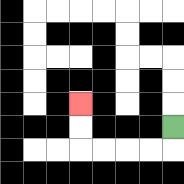{'start': '[7, 5]', 'end': '[3, 4]', 'path_directions': 'D,L,L,L,L,U,U', 'path_coordinates': '[[7, 5], [7, 6], [6, 6], [5, 6], [4, 6], [3, 6], [3, 5], [3, 4]]'}